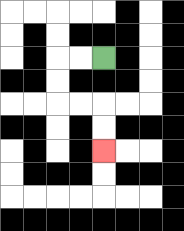{'start': '[4, 2]', 'end': '[4, 6]', 'path_directions': 'L,L,D,D,R,R,D,D', 'path_coordinates': '[[4, 2], [3, 2], [2, 2], [2, 3], [2, 4], [3, 4], [4, 4], [4, 5], [4, 6]]'}